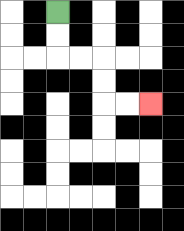{'start': '[2, 0]', 'end': '[6, 4]', 'path_directions': 'D,D,R,R,D,D,R,R', 'path_coordinates': '[[2, 0], [2, 1], [2, 2], [3, 2], [4, 2], [4, 3], [4, 4], [5, 4], [6, 4]]'}